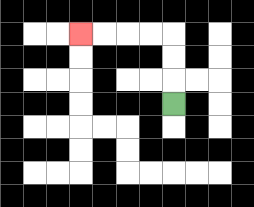{'start': '[7, 4]', 'end': '[3, 1]', 'path_directions': 'U,U,U,L,L,L,L', 'path_coordinates': '[[7, 4], [7, 3], [7, 2], [7, 1], [6, 1], [5, 1], [4, 1], [3, 1]]'}